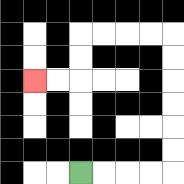{'start': '[3, 7]', 'end': '[1, 3]', 'path_directions': 'R,R,R,R,U,U,U,U,U,U,L,L,L,L,D,D,L,L', 'path_coordinates': '[[3, 7], [4, 7], [5, 7], [6, 7], [7, 7], [7, 6], [7, 5], [7, 4], [7, 3], [7, 2], [7, 1], [6, 1], [5, 1], [4, 1], [3, 1], [3, 2], [3, 3], [2, 3], [1, 3]]'}